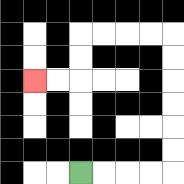{'start': '[3, 7]', 'end': '[1, 3]', 'path_directions': 'R,R,R,R,U,U,U,U,U,U,L,L,L,L,D,D,L,L', 'path_coordinates': '[[3, 7], [4, 7], [5, 7], [6, 7], [7, 7], [7, 6], [7, 5], [7, 4], [7, 3], [7, 2], [7, 1], [6, 1], [5, 1], [4, 1], [3, 1], [3, 2], [3, 3], [2, 3], [1, 3]]'}